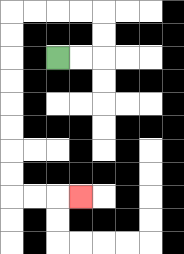{'start': '[2, 2]', 'end': '[3, 8]', 'path_directions': 'R,R,U,U,L,L,L,L,D,D,D,D,D,D,D,D,R,R,R', 'path_coordinates': '[[2, 2], [3, 2], [4, 2], [4, 1], [4, 0], [3, 0], [2, 0], [1, 0], [0, 0], [0, 1], [0, 2], [0, 3], [0, 4], [0, 5], [0, 6], [0, 7], [0, 8], [1, 8], [2, 8], [3, 8]]'}